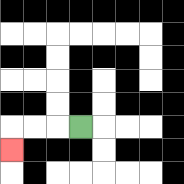{'start': '[3, 5]', 'end': '[0, 6]', 'path_directions': 'L,L,L,D', 'path_coordinates': '[[3, 5], [2, 5], [1, 5], [0, 5], [0, 6]]'}